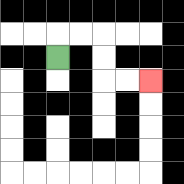{'start': '[2, 2]', 'end': '[6, 3]', 'path_directions': 'U,R,R,D,D,R,R', 'path_coordinates': '[[2, 2], [2, 1], [3, 1], [4, 1], [4, 2], [4, 3], [5, 3], [6, 3]]'}